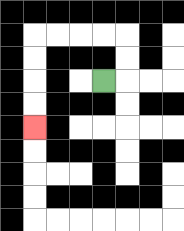{'start': '[4, 3]', 'end': '[1, 5]', 'path_directions': 'R,U,U,L,L,L,L,D,D,D,D', 'path_coordinates': '[[4, 3], [5, 3], [5, 2], [5, 1], [4, 1], [3, 1], [2, 1], [1, 1], [1, 2], [1, 3], [1, 4], [1, 5]]'}